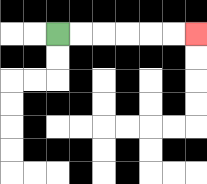{'start': '[2, 1]', 'end': '[8, 1]', 'path_directions': 'R,R,R,R,R,R', 'path_coordinates': '[[2, 1], [3, 1], [4, 1], [5, 1], [6, 1], [7, 1], [8, 1]]'}